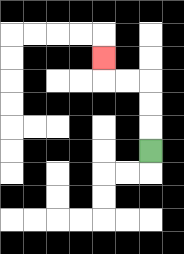{'start': '[6, 6]', 'end': '[4, 2]', 'path_directions': 'U,U,U,L,L,U', 'path_coordinates': '[[6, 6], [6, 5], [6, 4], [6, 3], [5, 3], [4, 3], [4, 2]]'}